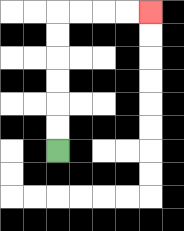{'start': '[2, 6]', 'end': '[6, 0]', 'path_directions': 'U,U,U,U,U,U,R,R,R,R', 'path_coordinates': '[[2, 6], [2, 5], [2, 4], [2, 3], [2, 2], [2, 1], [2, 0], [3, 0], [4, 0], [5, 0], [6, 0]]'}